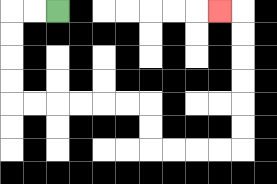{'start': '[2, 0]', 'end': '[9, 0]', 'path_directions': 'L,L,D,D,D,D,R,R,R,R,R,R,D,D,R,R,R,R,U,U,U,U,U,U,L', 'path_coordinates': '[[2, 0], [1, 0], [0, 0], [0, 1], [0, 2], [0, 3], [0, 4], [1, 4], [2, 4], [3, 4], [4, 4], [5, 4], [6, 4], [6, 5], [6, 6], [7, 6], [8, 6], [9, 6], [10, 6], [10, 5], [10, 4], [10, 3], [10, 2], [10, 1], [10, 0], [9, 0]]'}